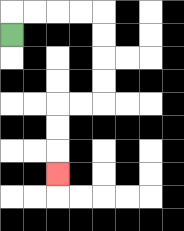{'start': '[0, 1]', 'end': '[2, 7]', 'path_directions': 'U,R,R,R,R,D,D,D,D,L,L,D,D,D', 'path_coordinates': '[[0, 1], [0, 0], [1, 0], [2, 0], [3, 0], [4, 0], [4, 1], [4, 2], [4, 3], [4, 4], [3, 4], [2, 4], [2, 5], [2, 6], [2, 7]]'}